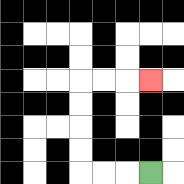{'start': '[6, 7]', 'end': '[6, 3]', 'path_directions': 'L,L,L,U,U,U,U,R,R,R', 'path_coordinates': '[[6, 7], [5, 7], [4, 7], [3, 7], [3, 6], [3, 5], [3, 4], [3, 3], [4, 3], [5, 3], [6, 3]]'}